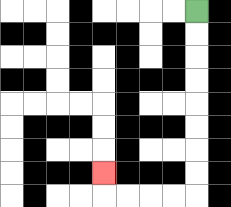{'start': '[8, 0]', 'end': '[4, 7]', 'path_directions': 'D,D,D,D,D,D,D,D,L,L,L,L,U', 'path_coordinates': '[[8, 0], [8, 1], [8, 2], [8, 3], [8, 4], [8, 5], [8, 6], [8, 7], [8, 8], [7, 8], [6, 8], [5, 8], [4, 8], [4, 7]]'}